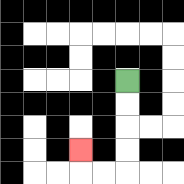{'start': '[5, 3]', 'end': '[3, 6]', 'path_directions': 'D,D,D,D,L,L,U', 'path_coordinates': '[[5, 3], [5, 4], [5, 5], [5, 6], [5, 7], [4, 7], [3, 7], [3, 6]]'}